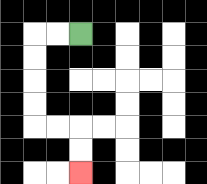{'start': '[3, 1]', 'end': '[3, 7]', 'path_directions': 'L,L,D,D,D,D,R,R,D,D', 'path_coordinates': '[[3, 1], [2, 1], [1, 1], [1, 2], [1, 3], [1, 4], [1, 5], [2, 5], [3, 5], [3, 6], [3, 7]]'}